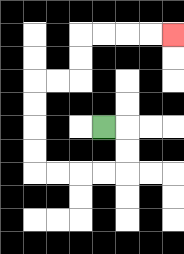{'start': '[4, 5]', 'end': '[7, 1]', 'path_directions': 'R,D,D,L,L,L,L,U,U,U,U,R,R,U,U,R,R,R,R', 'path_coordinates': '[[4, 5], [5, 5], [5, 6], [5, 7], [4, 7], [3, 7], [2, 7], [1, 7], [1, 6], [1, 5], [1, 4], [1, 3], [2, 3], [3, 3], [3, 2], [3, 1], [4, 1], [5, 1], [6, 1], [7, 1]]'}